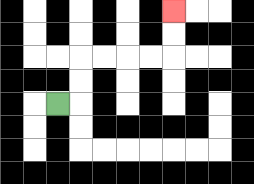{'start': '[2, 4]', 'end': '[7, 0]', 'path_directions': 'R,U,U,R,R,R,R,U,U', 'path_coordinates': '[[2, 4], [3, 4], [3, 3], [3, 2], [4, 2], [5, 2], [6, 2], [7, 2], [7, 1], [7, 0]]'}